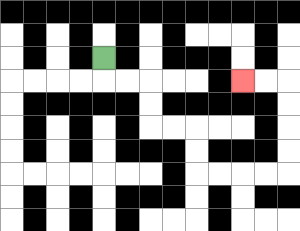{'start': '[4, 2]', 'end': '[10, 3]', 'path_directions': 'D,R,R,D,D,R,R,D,D,R,R,R,R,U,U,U,U,L,L', 'path_coordinates': '[[4, 2], [4, 3], [5, 3], [6, 3], [6, 4], [6, 5], [7, 5], [8, 5], [8, 6], [8, 7], [9, 7], [10, 7], [11, 7], [12, 7], [12, 6], [12, 5], [12, 4], [12, 3], [11, 3], [10, 3]]'}